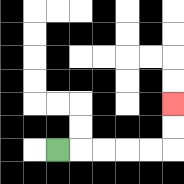{'start': '[2, 6]', 'end': '[7, 4]', 'path_directions': 'R,R,R,R,R,U,U', 'path_coordinates': '[[2, 6], [3, 6], [4, 6], [5, 6], [6, 6], [7, 6], [7, 5], [7, 4]]'}